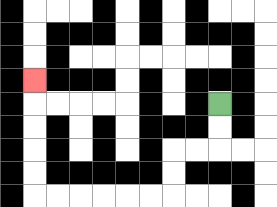{'start': '[9, 4]', 'end': '[1, 3]', 'path_directions': 'D,D,L,L,D,D,L,L,L,L,L,L,U,U,U,U,U', 'path_coordinates': '[[9, 4], [9, 5], [9, 6], [8, 6], [7, 6], [7, 7], [7, 8], [6, 8], [5, 8], [4, 8], [3, 8], [2, 8], [1, 8], [1, 7], [1, 6], [1, 5], [1, 4], [1, 3]]'}